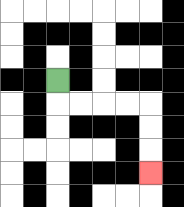{'start': '[2, 3]', 'end': '[6, 7]', 'path_directions': 'D,R,R,R,R,D,D,D', 'path_coordinates': '[[2, 3], [2, 4], [3, 4], [4, 4], [5, 4], [6, 4], [6, 5], [6, 6], [6, 7]]'}